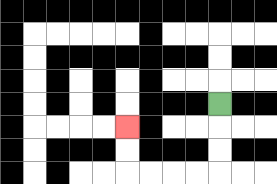{'start': '[9, 4]', 'end': '[5, 5]', 'path_directions': 'D,D,D,L,L,L,L,U,U', 'path_coordinates': '[[9, 4], [9, 5], [9, 6], [9, 7], [8, 7], [7, 7], [6, 7], [5, 7], [5, 6], [5, 5]]'}